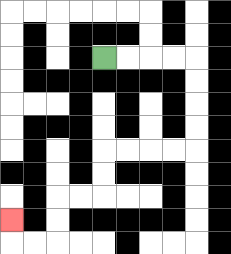{'start': '[4, 2]', 'end': '[0, 9]', 'path_directions': 'R,R,R,R,D,D,D,D,L,L,L,L,D,D,L,L,D,D,L,L,U', 'path_coordinates': '[[4, 2], [5, 2], [6, 2], [7, 2], [8, 2], [8, 3], [8, 4], [8, 5], [8, 6], [7, 6], [6, 6], [5, 6], [4, 6], [4, 7], [4, 8], [3, 8], [2, 8], [2, 9], [2, 10], [1, 10], [0, 10], [0, 9]]'}